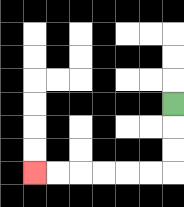{'start': '[7, 4]', 'end': '[1, 7]', 'path_directions': 'D,D,D,L,L,L,L,L,L', 'path_coordinates': '[[7, 4], [7, 5], [7, 6], [7, 7], [6, 7], [5, 7], [4, 7], [3, 7], [2, 7], [1, 7]]'}